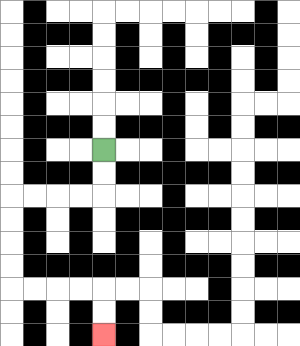{'start': '[4, 6]', 'end': '[4, 14]', 'path_directions': 'D,D,L,L,L,L,D,D,D,D,R,R,R,R,D,D', 'path_coordinates': '[[4, 6], [4, 7], [4, 8], [3, 8], [2, 8], [1, 8], [0, 8], [0, 9], [0, 10], [0, 11], [0, 12], [1, 12], [2, 12], [3, 12], [4, 12], [4, 13], [4, 14]]'}